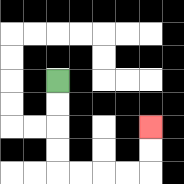{'start': '[2, 3]', 'end': '[6, 5]', 'path_directions': 'D,D,D,D,R,R,R,R,U,U', 'path_coordinates': '[[2, 3], [2, 4], [2, 5], [2, 6], [2, 7], [3, 7], [4, 7], [5, 7], [6, 7], [6, 6], [6, 5]]'}